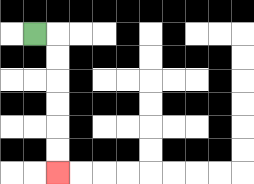{'start': '[1, 1]', 'end': '[2, 7]', 'path_directions': 'R,D,D,D,D,D,D', 'path_coordinates': '[[1, 1], [2, 1], [2, 2], [2, 3], [2, 4], [2, 5], [2, 6], [2, 7]]'}